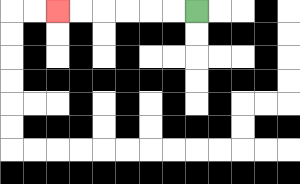{'start': '[8, 0]', 'end': '[2, 0]', 'path_directions': 'L,L,L,L,L,L', 'path_coordinates': '[[8, 0], [7, 0], [6, 0], [5, 0], [4, 0], [3, 0], [2, 0]]'}